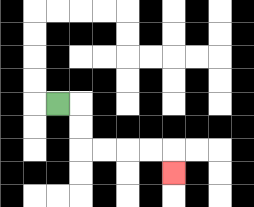{'start': '[2, 4]', 'end': '[7, 7]', 'path_directions': 'R,D,D,R,R,R,R,D', 'path_coordinates': '[[2, 4], [3, 4], [3, 5], [3, 6], [4, 6], [5, 6], [6, 6], [7, 6], [7, 7]]'}